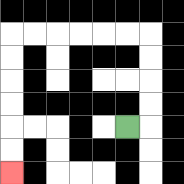{'start': '[5, 5]', 'end': '[0, 7]', 'path_directions': 'R,U,U,U,U,L,L,L,L,L,L,D,D,D,D,D,D', 'path_coordinates': '[[5, 5], [6, 5], [6, 4], [6, 3], [6, 2], [6, 1], [5, 1], [4, 1], [3, 1], [2, 1], [1, 1], [0, 1], [0, 2], [0, 3], [0, 4], [0, 5], [0, 6], [0, 7]]'}